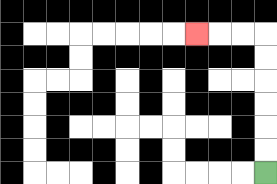{'start': '[11, 7]', 'end': '[8, 1]', 'path_directions': 'U,U,U,U,U,U,L,L,L', 'path_coordinates': '[[11, 7], [11, 6], [11, 5], [11, 4], [11, 3], [11, 2], [11, 1], [10, 1], [9, 1], [8, 1]]'}